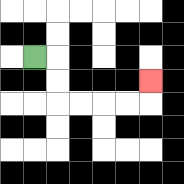{'start': '[1, 2]', 'end': '[6, 3]', 'path_directions': 'R,D,D,R,R,R,R,U', 'path_coordinates': '[[1, 2], [2, 2], [2, 3], [2, 4], [3, 4], [4, 4], [5, 4], [6, 4], [6, 3]]'}